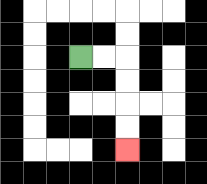{'start': '[3, 2]', 'end': '[5, 6]', 'path_directions': 'R,R,D,D,D,D', 'path_coordinates': '[[3, 2], [4, 2], [5, 2], [5, 3], [5, 4], [5, 5], [5, 6]]'}